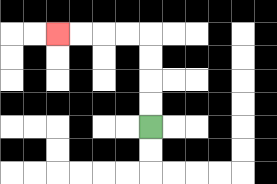{'start': '[6, 5]', 'end': '[2, 1]', 'path_directions': 'U,U,U,U,L,L,L,L', 'path_coordinates': '[[6, 5], [6, 4], [6, 3], [6, 2], [6, 1], [5, 1], [4, 1], [3, 1], [2, 1]]'}